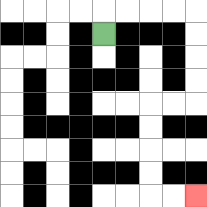{'start': '[4, 1]', 'end': '[8, 8]', 'path_directions': 'U,R,R,R,R,D,D,D,D,L,L,D,D,D,D,R,R', 'path_coordinates': '[[4, 1], [4, 0], [5, 0], [6, 0], [7, 0], [8, 0], [8, 1], [8, 2], [8, 3], [8, 4], [7, 4], [6, 4], [6, 5], [6, 6], [6, 7], [6, 8], [7, 8], [8, 8]]'}